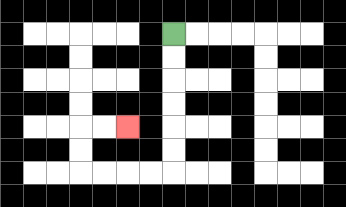{'start': '[7, 1]', 'end': '[5, 5]', 'path_directions': 'D,D,D,D,D,D,L,L,L,L,U,U,R,R', 'path_coordinates': '[[7, 1], [7, 2], [7, 3], [7, 4], [7, 5], [7, 6], [7, 7], [6, 7], [5, 7], [4, 7], [3, 7], [3, 6], [3, 5], [4, 5], [5, 5]]'}